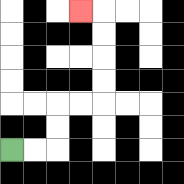{'start': '[0, 6]', 'end': '[3, 0]', 'path_directions': 'R,R,U,U,R,R,U,U,U,U,L', 'path_coordinates': '[[0, 6], [1, 6], [2, 6], [2, 5], [2, 4], [3, 4], [4, 4], [4, 3], [4, 2], [4, 1], [4, 0], [3, 0]]'}